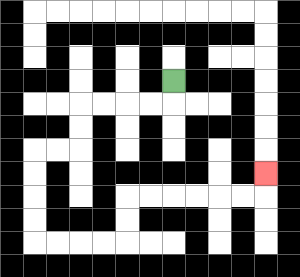{'start': '[7, 3]', 'end': '[11, 7]', 'path_directions': 'D,L,L,L,L,D,D,L,L,D,D,D,D,R,R,R,R,U,U,R,R,R,R,R,R,U', 'path_coordinates': '[[7, 3], [7, 4], [6, 4], [5, 4], [4, 4], [3, 4], [3, 5], [3, 6], [2, 6], [1, 6], [1, 7], [1, 8], [1, 9], [1, 10], [2, 10], [3, 10], [4, 10], [5, 10], [5, 9], [5, 8], [6, 8], [7, 8], [8, 8], [9, 8], [10, 8], [11, 8], [11, 7]]'}